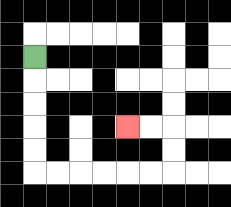{'start': '[1, 2]', 'end': '[5, 5]', 'path_directions': 'D,D,D,D,D,R,R,R,R,R,R,U,U,L,L', 'path_coordinates': '[[1, 2], [1, 3], [1, 4], [1, 5], [1, 6], [1, 7], [2, 7], [3, 7], [4, 7], [5, 7], [6, 7], [7, 7], [7, 6], [7, 5], [6, 5], [5, 5]]'}